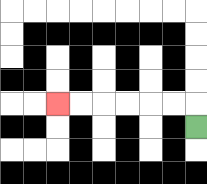{'start': '[8, 5]', 'end': '[2, 4]', 'path_directions': 'U,L,L,L,L,L,L', 'path_coordinates': '[[8, 5], [8, 4], [7, 4], [6, 4], [5, 4], [4, 4], [3, 4], [2, 4]]'}